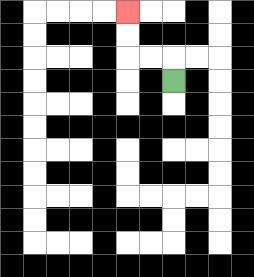{'start': '[7, 3]', 'end': '[5, 0]', 'path_directions': 'U,L,L,U,U', 'path_coordinates': '[[7, 3], [7, 2], [6, 2], [5, 2], [5, 1], [5, 0]]'}